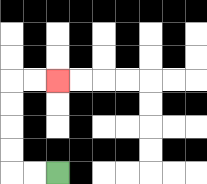{'start': '[2, 7]', 'end': '[2, 3]', 'path_directions': 'L,L,U,U,U,U,R,R', 'path_coordinates': '[[2, 7], [1, 7], [0, 7], [0, 6], [0, 5], [0, 4], [0, 3], [1, 3], [2, 3]]'}